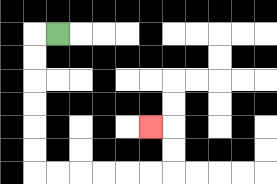{'start': '[2, 1]', 'end': '[6, 5]', 'path_directions': 'L,D,D,D,D,D,D,R,R,R,R,R,R,U,U,L', 'path_coordinates': '[[2, 1], [1, 1], [1, 2], [1, 3], [1, 4], [1, 5], [1, 6], [1, 7], [2, 7], [3, 7], [4, 7], [5, 7], [6, 7], [7, 7], [7, 6], [7, 5], [6, 5]]'}